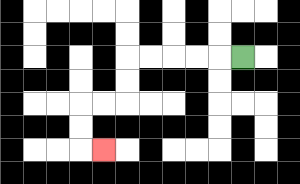{'start': '[10, 2]', 'end': '[4, 6]', 'path_directions': 'L,L,L,L,L,D,D,L,L,D,D,R', 'path_coordinates': '[[10, 2], [9, 2], [8, 2], [7, 2], [6, 2], [5, 2], [5, 3], [5, 4], [4, 4], [3, 4], [3, 5], [3, 6], [4, 6]]'}